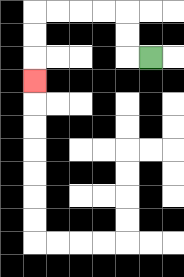{'start': '[6, 2]', 'end': '[1, 3]', 'path_directions': 'L,U,U,L,L,L,L,D,D,D', 'path_coordinates': '[[6, 2], [5, 2], [5, 1], [5, 0], [4, 0], [3, 0], [2, 0], [1, 0], [1, 1], [1, 2], [1, 3]]'}